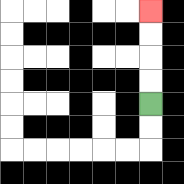{'start': '[6, 4]', 'end': '[6, 0]', 'path_directions': 'U,U,U,U', 'path_coordinates': '[[6, 4], [6, 3], [6, 2], [6, 1], [6, 0]]'}